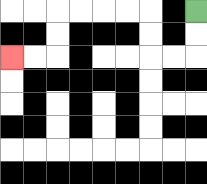{'start': '[8, 0]', 'end': '[0, 2]', 'path_directions': 'D,D,L,L,U,U,L,L,L,L,D,D,L,L', 'path_coordinates': '[[8, 0], [8, 1], [8, 2], [7, 2], [6, 2], [6, 1], [6, 0], [5, 0], [4, 0], [3, 0], [2, 0], [2, 1], [2, 2], [1, 2], [0, 2]]'}